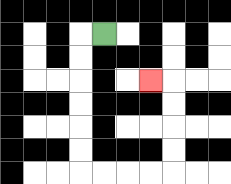{'start': '[4, 1]', 'end': '[6, 3]', 'path_directions': 'L,D,D,D,D,D,D,R,R,R,R,U,U,U,U,L', 'path_coordinates': '[[4, 1], [3, 1], [3, 2], [3, 3], [3, 4], [3, 5], [3, 6], [3, 7], [4, 7], [5, 7], [6, 7], [7, 7], [7, 6], [7, 5], [7, 4], [7, 3], [6, 3]]'}